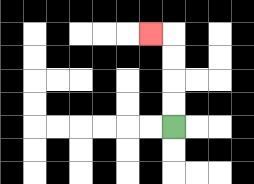{'start': '[7, 5]', 'end': '[6, 1]', 'path_directions': 'U,U,U,U,L', 'path_coordinates': '[[7, 5], [7, 4], [7, 3], [7, 2], [7, 1], [6, 1]]'}